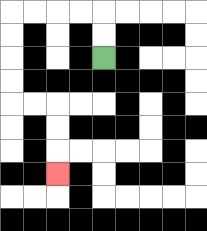{'start': '[4, 2]', 'end': '[2, 7]', 'path_directions': 'U,U,L,L,L,L,D,D,D,D,R,R,D,D,D', 'path_coordinates': '[[4, 2], [4, 1], [4, 0], [3, 0], [2, 0], [1, 0], [0, 0], [0, 1], [0, 2], [0, 3], [0, 4], [1, 4], [2, 4], [2, 5], [2, 6], [2, 7]]'}